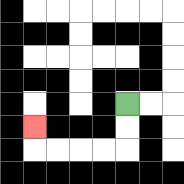{'start': '[5, 4]', 'end': '[1, 5]', 'path_directions': 'D,D,L,L,L,L,U', 'path_coordinates': '[[5, 4], [5, 5], [5, 6], [4, 6], [3, 6], [2, 6], [1, 6], [1, 5]]'}